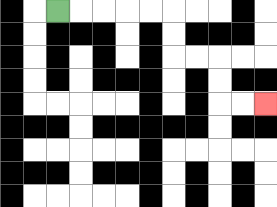{'start': '[2, 0]', 'end': '[11, 4]', 'path_directions': 'R,R,R,R,R,D,D,R,R,D,D,R,R', 'path_coordinates': '[[2, 0], [3, 0], [4, 0], [5, 0], [6, 0], [7, 0], [7, 1], [7, 2], [8, 2], [9, 2], [9, 3], [9, 4], [10, 4], [11, 4]]'}